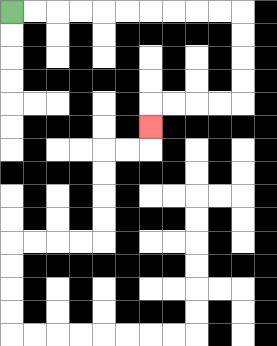{'start': '[0, 0]', 'end': '[6, 5]', 'path_directions': 'R,R,R,R,R,R,R,R,R,R,D,D,D,D,L,L,L,L,D', 'path_coordinates': '[[0, 0], [1, 0], [2, 0], [3, 0], [4, 0], [5, 0], [6, 0], [7, 0], [8, 0], [9, 0], [10, 0], [10, 1], [10, 2], [10, 3], [10, 4], [9, 4], [8, 4], [7, 4], [6, 4], [6, 5]]'}